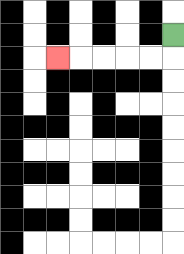{'start': '[7, 1]', 'end': '[2, 2]', 'path_directions': 'D,L,L,L,L,L', 'path_coordinates': '[[7, 1], [7, 2], [6, 2], [5, 2], [4, 2], [3, 2], [2, 2]]'}